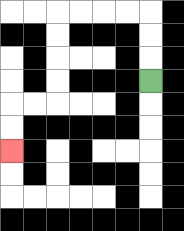{'start': '[6, 3]', 'end': '[0, 6]', 'path_directions': 'U,U,U,L,L,L,L,D,D,D,D,L,L,D,D', 'path_coordinates': '[[6, 3], [6, 2], [6, 1], [6, 0], [5, 0], [4, 0], [3, 0], [2, 0], [2, 1], [2, 2], [2, 3], [2, 4], [1, 4], [0, 4], [0, 5], [0, 6]]'}